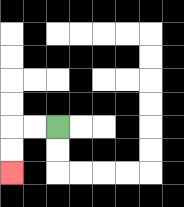{'start': '[2, 5]', 'end': '[0, 7]', 'path_directions': 'L,L,D,D', 'path_coordinates': '[[2, 5], [1, 5], [0, 5], [0, 6], [0, 7]]'}